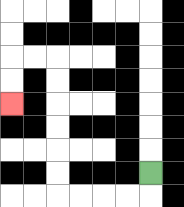{'start': '[6, 7]', 'end': '[0, 4]', 'path_directions': 'D,L,L,L,L,U,U,U,U,U,U,L,L,D,D', 'path_coordinates': '[[6, 7], [6, 8], [5, 8], [4, 8], [3, 8], [2, 8], [2, 7], [2, 6], [2, 5], [2, 4], [2, 3], [2, 2], [1, 2], [0, 2], [0, 3], [0, 4]]'}